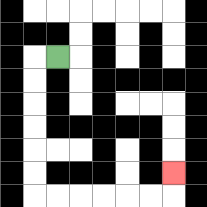{'start': '[2, 2]', 'end': '[7, 7]', 'path_directions': 'L,D,D,D,D,D,D,R,R,R,R,R,R,U', 'path_coordinates': '[[2, 2], [1, 2], [1, 3], [1, 4], [1, 5], [1, 6], [1, 7], [1, 8], [2, 8], [3, 8], [4, 8], [5, 8], [6, 8], [7, 8], [7, 7]]'}